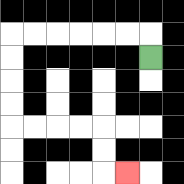{'start': '[6, 2]', 'end': '[5, 7]', 'path_directions': 'U,L,L,L,L,L,L,D,D,D,D,R,R,R,R,D,D,R', 'path_coordinates': '[[6, 2], [6, 1], [5, 1], [4, 1], [3, 1], [2, 1], [1, 1], [0, 1], [0, 2], [0, 3], [0, 4], [0, 5], [1, 5], [2, 5], [3, 5], [4, 5], [4, 6], [4, 7], [5, 7]]'}